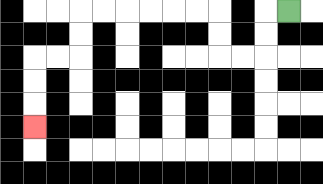{'start': '[12, 0]', 'end': '[1, 5]', 'path_directions': 'L,D,D,L,L,U,U,L,L,L,L,L,L,D,D,L,L,D,D,D', 'path_coordinates': '[[12, 0], [11, 0], [11, 1], [11, 2], [10, 2], [9, 2], [9, 1], [9, 0], [8, 0], [7, 0], [6, 0], [5, 0], [4, 0], [3, 0], [3, 1], [3, 2], [2, 2], [1, 2], [1, 3], [1, 4], [1, 5]]'}